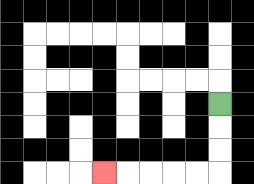{'start': '[9, 4]', 'end': '[4, 7]', 'path_directions': 'D,D,D,L,L,L,L,L', 'path_coordinates': '[[9, 4], [9, 5], [9, 6], [9, 7], [8, 7], [7, 7], [6, 7], [5, 7], [4, 7]]'}